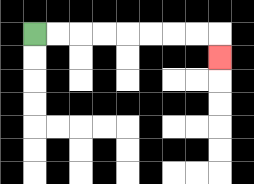{'start': '[1, 1]', 'end': '[9, 2]', 'path_directions': 'R,R,R,R,R,R,R,R,D', 'path_coordinates': '[[1, 1], [2, 1], [3, 1], [4, 1], [5, 1], [6, 1], [7, 1], [8, 1], [9, 1], [9, 2]]'}